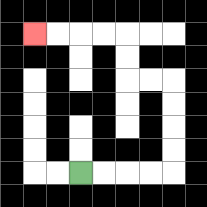{'start': '[3, 7]', 'end': '[1, 1]', 'path_directions': 'R,R,R,R,U,U,U,U,L,L,U,U,L,L,L,L', 'path_coordinates': '[[3, 7], [4, 7], [5, 7], [6, 7], [7, 7], [7, 6], [7, 5], [7, 4], [7, 3], [6, 3], [5, 3], [5, 2], [5, 1], [4, 1], [3, 1], [2, 1], [1, 1]]'}